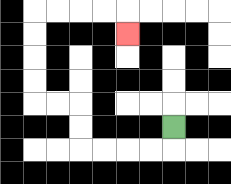{'start': '[7, 5]', 'end': '[5, 1]', 'path_directions': 'D,L,L,L,L,U,U,L,L,U,U,U,U,R,R,R,R,D', 'path_coordinates': '[[7, 5], [7, 6], [6, 6], [5, 6], [4, 6], [3, 6], [3, 5], [3, 4], [2, 4], [1, 4], [1, 3], [1, 2], [1, 1], [1, 0], [2, 0], [3, 0], [4, 0], [5, 0], [5, 1]]'}